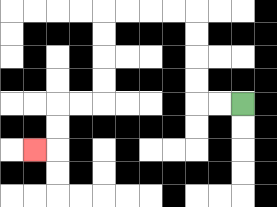{'start': '[10, 4]', 'end': '[1, 6]', 'path_directions': 'L,L,U,U,U,U,L,L,L,L,D,D,D,D,L,L,D,D,L', 'path_coordinates': '[[10, 4], [9, 4], [8, 4], [8, 3], [8, 2], [8, 1], [8, 0], [7, 0], [6, 0], [5, 0], [4, 0], [4, 1], [4, 2], [4, 3], [4, 4], [3, 4], [2, 4], [2, 5], [2, 6], [1, 6]]'}